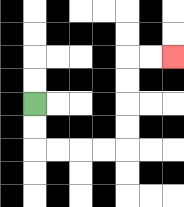{'start': '[1, 4]', 'end': '[7, 2]', 'path_directions': 'D,D,R,R,R,R,U,U,U,U,R,R', 'path_coordinates': '[[1, 4], [1, 5], [1, 6], [2, 6], [3, 6], [4, 6], [5, 6], [5, 5], [5, 4], [5, 3], [5, 2], [6, 2], [7, 2]]'}